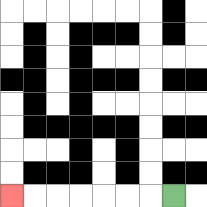{'start': '[7, 8]', 'end': '[0, 8]', 'path_directions': 'L,L,L,L,L,L,L', 'path_coordinates': '[[7, 8], [6, 8], [5, 8], [4, 8], [3, 8], [2, 8], [1, 8], [0, 8]]'}